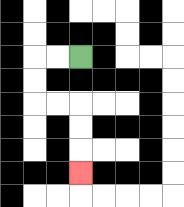{'start': '[3, 2]', 'end': '[3, 7]', 'path_directions': 'L,L,D,D,R,R,D,D,D', 'path_coordinates': '[[3, 2], [2, 2], [1, 2], [1, 3], [1, 4], [2, 4], [3, 4], [3, 5], [3, 6], [3, 7]]'}